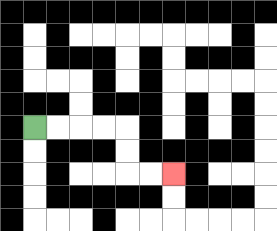{'start': '[1, 5]', 'end': '[7, 7]', 'path_directions': 'R,R,R,R,D,D,R,R', 'path_coordinates': '[[1, 5], [2, 5], [3, 5], [4, 5], [5, 5], [5, 6], [5, 7], [6, 7], [7, 7]]'}